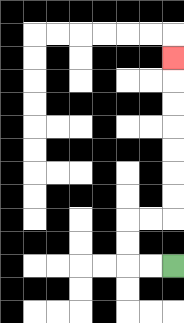{'start': '[7, 11]', 'end': '[7, 2]', 'path_directions': 'L,L,U,U,R,R,U,U,U,U,U,U,U', 'path_coordinates': '[[7, 11], [6, 11], [5, 11], [5, 10], [5, 9], [6, 9], [7, 9], [7, 8], [7, 7], [7, 6], [7, 5], [7, 4], [7, 3], [7, 2]]'}